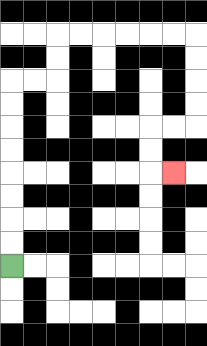{'start': '[0, 11]', 'end': '[7, 7]', 'path_directions': 'U,U,U,U,U,U,U,U,R,R,U,U,R,R,R,R,R,R,D,D,D,D,L,L,D,D,R', 'path_coordinates': '[[0, 11], [0, 10], [0, 9], [0, 8], [0, 7], [0, 6], [0, 5], [0, 4], [0, 3], [1, 3], [2, 3], [2, 2], [2, 1], [3, 1], [4, 1], [5, 1], [6, 1], [7, 1], [8, 1], [8, 2], [8, 3], [8, 4], [8, 5], [7, 5], [6, 5], [6, 6], [6, 7], [7, 7]]'}